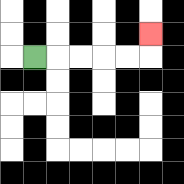{'start': '[1, 2]', 'end': '[6, 1]', 'path_directions': 'R,R,R,R,R,U', 'path_coordinates': '[[1, 2], [2, 2], [3, 2], [4, 2], [5, 2], [6, 2], [6, 1]]'}